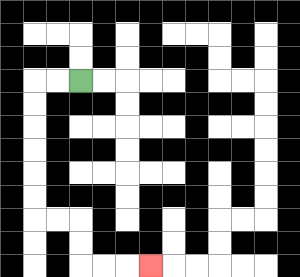{'start': '[3, 3]', 'end': '[6, 11]', 'path_directions': 'L,L,D,D,D,D,D,D,R,R,D,D,R,R,R', 'path_coordinates': '[[3, 3], [2, 3], [1, 3], [1, 4], [1, 5], [1, 6], [1, 7], [1, 8], [1, 9], [2, 9], [3, 9], [3, 10], [3, 11], [4, 11], [5, 11], [6, 11]]'}